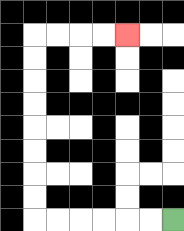{'start': '[7, 9]', 'end': '[5, 1]', 'path_directions': 'L,L,L,L,L,L,U,U,U,U,U,U,U,U,R,R,R,R', 'path_coordinates': '[[7, 9], [6, 9], [5, 9], [4, 9], [3, 9], [2, 9], [1, 9], [1, 8], [1, 7], [1, 6], [1, 5], [1, 4], [1, 3], [1, 2], [1, 1], [2, 1], [3, 1], [4, 1], [5, 1]]'}